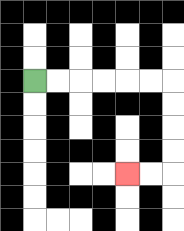{'start': '[1, 3]', 'end': '[5, 7]', 'path_directions': 'R,R,R,R,R,R,D,D,D,D,L,L', 'path_coordinates': '[[1, 3], [2, 3], [3, 3], [4, 3], [5, 3], [6, 3], [7, 3], [7, 4], [7, 5], [7, 6], [7, 7], [6, 7], [5, 7]]'}